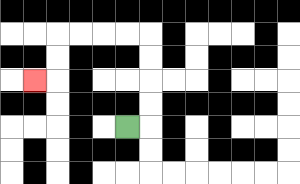{'start': '[5, 5]', 'end': '[1, 3]', 'path_directions': 'R,U,U,U,U,L,L,L,L,D,D,L', 'path_coordinates': '[[5, 5], [6, 5], [6, 4], [6, 3], [6, 2], [6, 1], [5, 1], [4, 1], [3, 1], [2, 1], [2, 2], [2, 3], [1, 3]]'}